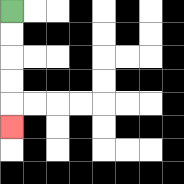{'start': '[0, 0]', 'end': '[0, 5]', 'path_directions': 'D,D,D,D,D', 'path_coordinates': '[[0, 0], [0, 1], [0, 2], [0, 3], [0, 4], [0, 5]]'}